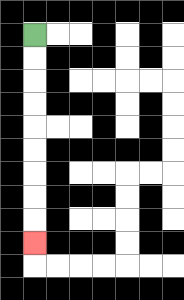{'start': '[1, 1]', 'end': '[1, 10]', 'path_directions': 'D,D,D,D,D,D,D,D,D', 'path_coordinates': '[[1, 1], [1, 2], [1, 3], [1, 4], [1, 5], [1, 6], [1, 7], [1, 8], [1, 9], [1, 10]]'}